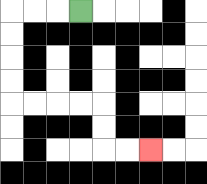{'start': '[3, 0]', 'end': '[6, 6]', 'path_directions': 'L,L,L,D,D,D,D,R,R,R,R,D,D,R,R', 'path_coordinates': '[[3, 0], [2, 0], [1, 0], [0, 0], [0, 1], [0, 2], [0, 3], [0, 4], [1, 4], [2, 4], [3, 4], [4, 4], [4, 5], [4, 6], [5, 6], [6, 6]]'}